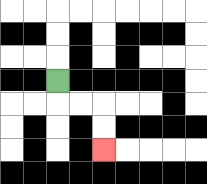{'start': '[2, 3]', 'end': '[4, 6]', 'path_directions': 'D,R,R,D,D', 'path_coordinates': '[[2, 3], [2, 4], [3, 4], [4, 4], [4, 5], [4, 6]]'}